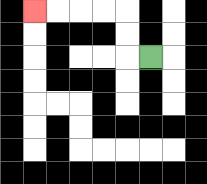{'start': '[6, 2]', 'end': '[1, 0]', 'path_directions': 'L,U,U,L,L,L,L', 'path_coordinates': '[[6, 2], [5, 2], [5, 1], [5, 0], [4, 0], [3, 0], [2, 0], [1, 0]]'}